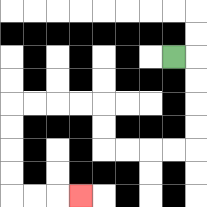{'start': '[7, 2]', 'end': '[3, 8]', 'path_directions': 'R,D,D,D,D,L,L,L,L,U,U,L,L,L,L,D,D,D,D,R,R,R', 'path_coordinates': '[[7, 2], [8, 2], [8, 3], [8, 4], [8, 5], [8, 6], [7, 6], [6, 6], [5, 6], [4, 6], [4, 5], [4, 4], [3, 4], [2, 4], [1, 4], [0, 4], [0, 5], [0, 6], [0, 7], [0, 8], [1, 8], [2, 8], [3, 8]]'}